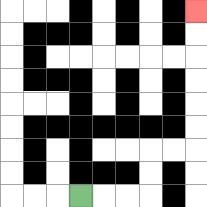{'start': '[3, 8]', 'end': '[8, 0]', 'path_directions': 'R,R,R,U,U,R,R,U,U,U,U,U,U', 'path_coordinates': '[[3, 8], [4, 8], [5, 8], [6, 8], [6, 7], [6, 6], [7, 6], [8, 6], [8, 5], [8, 4], [8, 3], [8, 2], [8, 1], [8, 0]]'}